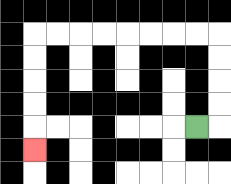{'start': '[8, 5]', 'end': '[1, 6]', 'path_directions': 'R,U,U,U,U,L,L,L,L,L,L,L,L,D,D,D,D,D', 'path_coordinates': '[[8, 5], [9, 5], [9, 4], [9, 3], [9, 2], [9, 1], [8, 1], [7, 1], [6, 1], [5, 1], [4, 1], [3, 1], [2, 1], [1, 1], [1, 2], [1, 3], [1, 4], [1, 5], [1, 6]]'}